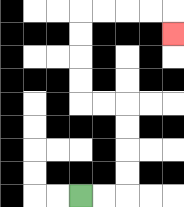{'start': '[3, 8]', 'end': '[7, 1]', 'path_directions': 'R,R,U,U,U,U,L,L,U,U,U,U,R,R,R,R,D', 'path_coordinates': '[[3, 8], [4, 8], [5, 8], [5, 7], [5, 6], [5, 5], [5, 4], [4, 4], [3, 4], [3, 3], [3, 2], [3, 1], [3, 0], [4, 0], [5, 0], [6, 0], [7, 0], [7, 1]]'}